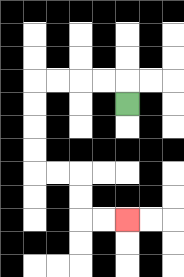{'start': '[5, 4]', 'end': '[5, 9]', 'path_directions': 'U,L,L,L,L,D,D,D,D,R,R,D,D,R,R', 'path_coordinates': '[[5, 4], [5, 3], [4, 3], [3, 3], [2, 3], [1, 3], [1, 4], [1, 5], [1, 6], [1, 7], [2, 7], [3, 7], [3, 8], [3, 9], [4, 9], [5, 9]]'}